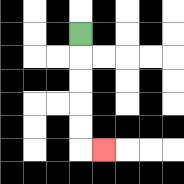{'start': '[3, 1]', 'end': '[4, 6]', 'path_directions': 'D,D,D,D,D,R', 'path_coordinates': '[[3, 1], [3, 2], [3, 3], [3, 4], [3, 5], [3, 6], [4, 6]]'}